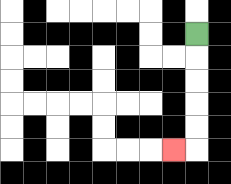{'start': '[8, 1]', 'end': '[7, 6]', 'path_directions': 'D,D,D,D,D,L', 'path_coordinates': '[[8, 1], [8, 2], [8, 3], [8, 4], [8, 5], [8, 6], [7, 6]]'}